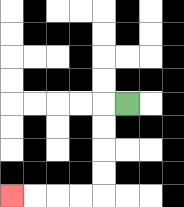{'start': '[5, 4]', 'end': '[0, 8]', 'path_directions': 'L,D,D,D,D,L,L,L,L', 'path_coordinates': '[[5, 4], [4, 4], [4, 5], [4, 6], [4, 7], [4, 8], [3, 8], [2, 8], [1, 8], [0, 8]]'}